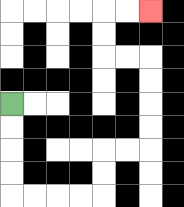{'start': '[0, 4]', 'end': '[6, 0]', 'path_directions': 'D,D,D,D,R,R,R,R,U,U,R,R,U,U,U,U,L,L,U,U,R,R', 'path_coordinates': '[[0, 4], [0, 5], [0, 6], [0, 7], [0, 8], [1, 8], [2, 8], [3, 8], [4, 8], [4, 7], [4, 6], [5, 6], [6, 6], [6, 5], [6, 4], [6, 3], [6, 2], [5, 2], [4, 2], [4, 1], [4, 0], [5, 0], [6, 0]]'}